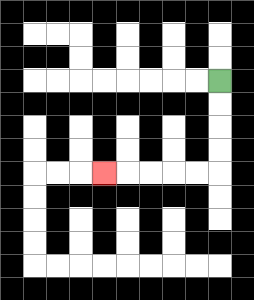{'start': '[9, 3]', 'end': '[4, 7]', 'path_directions': 'D,D,D,D,L,L,L,L,L', 'path_coordinates': '[[9, 3], [9, 4], [9, 5], [9, 6], [9, 7], [8, 7], [7, 7], [6, 7], [5, 7], [4, 7]]'}